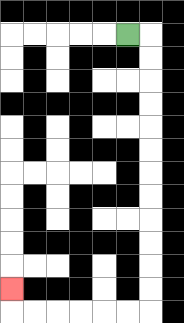{'start': '[5, 1]', 'end': '[0, 12]', 'path_directions': 'R,D,D,D,D,D,D,D,D,D,D,D,D,L,L,L,L,L,L,U', 'path_coordinates': '[[5, 1], [6, 1], [6, 2], [6, 3], [6, 4], [6, 5], [6, 6], [6, 7], [6, 8], [6, 9], [6, 10], [6, 11], [6, 12], [6, 13], [5, 13], [4, 13], [3, 13], [2, 13], [1, 13], [0, 13], [0, 12]]'}